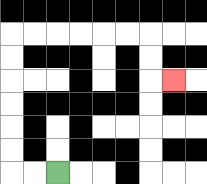{'start': '[2, 7]', 'end': '[7, 3]', 'path_directions': 'L,L,U,U,U,U,U,U,R,R,R,R,R,R,D,D,R', 'path_coordinates': '[[2, 7], [1, 7], [0, 7], [0, 6], [0, 5], [0, 4], [0, 3], [0, 2], [0, 1], [1, 1], [2, 1], [3, 1], [4, 1], [5, 1], [6, 1], [6, 2], [6, 3], [7, 3]]'}